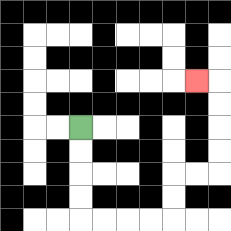{'start': '[3, 5]', 'end': '[8, 3]', 'path_directions': 'D,D,D,D,R,R,R,R,U,U,R,R,U,U,U,U,L', 'path_coordinates': '[[3, 5], [3, 6], [3, 7], [3, 8], [3, 9], [4, 9], [5, 9], [6, 9], [7, 9], [7, 8], [7, 7], [8, 7], [9, 7], [9, 6], [9, 5], [9, 4], [9, 3], [8, 3]]'}